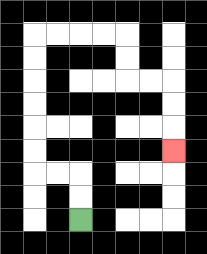{'start': '[3, 9]', 'end': '[7, 6]', 'path_directions': 'U,U,L,L,U,U,U,U,U,U,R,R,R,R,D,D,R,R,D,D,D', 'path_coordinates': '[[3, 9], [3, 8], [3, 7], [2, 7], [1, 7], [1, 6], [1, 5], [1, 4], [1, 3], [1, 2], [1, 1], [2, 1], [3, 1], [4, 1], [5, 1], [5, 2], [5, 3], [6, 3], [7, 3], [7, 4], [7, 5], [7, 6]]'}